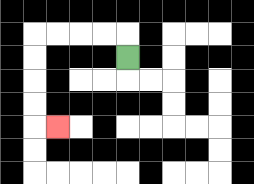{'start': '[5, 2]', 'end': '[2, 5]', 'path_directions': 'U,L,L,L,L,D,D,D,D,R', 'path_coordinates': '[[5, 2], [5, 1], [4, 1], [3, 1], [2, 1], [1, 1], [1, 2], [1, 3], [1, 4], [1, 5], [2, 5]]'}